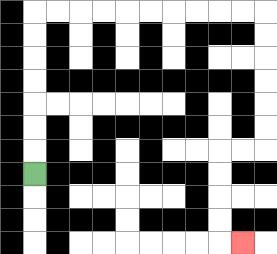{'start': '[1, 7]', 'end': '[10, 10]', 'path_directions': 'U,U,U,U,U,U,U,R,R,R,R,R,R,R,R,R,R,D,D,D,D,D,D,L,L,D,D,D,D,R', 'path_coordinates': '[[1, 7], [1, 6], [1, 5], [1, 4], [1, 3], [1, 2], [1, 1], [1, 0], [2, 0], [3, 0], [4, 0], [5, 0], [6, 0], [7, 0], [8, 0], [9, 0], [10, 0], [11, 0], [11, 1], [11, 2], [11, 3], [11, 4], [11, 5], [11, 6], [10, 6], [9, 6], [9, 7], [9, 8], [9, 9], [9, 10], [10, 10]]'}